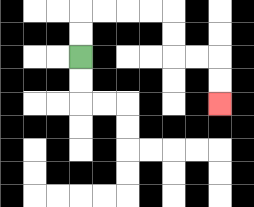{'start': '[3, 2]', 'end': '[9, 4]', 'path_directions': 'U,U,R,R,R,R,D,D,R,R,D,D', 'path_coordinates': '[[3, 2], [3, 1], [3, 0], [4, 0], [5, 0], [6, 0], [7, 0], [7, 1], [7, 2], [8, 2], [9, 2], [9, 3], [9, 4]]'}